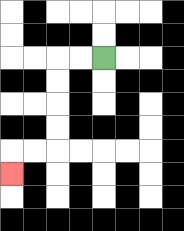{'start': '[4, 2]', 'end': '[0, 7]', 'path_directions': 'L,L,D,D,D,D,L,L,D', 'path_coordinates': '[[4, 2], [3, 2], [2, 2], [2, 3], [2, 4], [2, 5], [2, 6], [1, 6], [0, 6], [0, 7]]'}